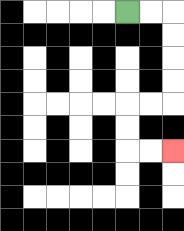{'start': '[5, 0]', 'end': '[7, 6]', 'path_directions': 'R,R,D,D,D,D,L,L,D,D,R,R', 'path_coordinates': '[[5, 0], [6, 0], [7, 0], [7, 1], [7, 2], [7, 3], [7, 4], [6, 4], [5, 4], [5, 5], [5, 6], [6, 6], [7, 6]]'}